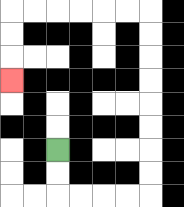{'start': '[2, 6]', 'end': '[0, 3]', 'path_directions': 'D,D,R,R,R,R,U,U,U,U,U,U,U,U,L,L,L,L,L,L,D,D,D', 'path_coordinates': '[[2, 6], [2, 7], [2, 8], [3, 8], [4, 8], [5, 8], [6, 8], [6, 7], [6, 6], [6, 5], [6, 4], [6, 3], [6, 2], [6, 1], [6, 0], [5, 0], [4, 0], [3, 0], [2, 0], [1, 0], [0, 0], [0, 1], [0, 2], [0, 3]]'}